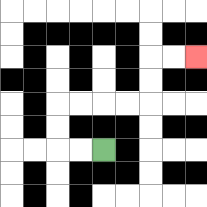{'start': '[4, 6]', 'end': '[8, 2]', 'path_directions': 'L,L,U,U,R,R,R,R,U,U,R,R', 'path_coordinates': '[[4, 6], [3, 6], [2, 6], [2, 5], [2, 4], [3, 4], [4, 4], [5, 4], [6, 4], [6, 3], [6, 2], [7, 2], [8, 2]]'}